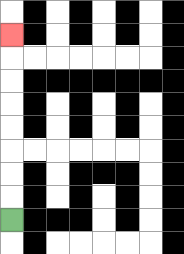{'start': '[0, 9]', 'end': '[0, 1]', 'path_directions': 'U,U,U,U,U,U,U,U', 'path_coordinates': '[[0, 9], [0, 8], [0, 7], [0, 6], [0, 5], [0, 4], [0, 3], [0, 2], [0, 1]]'}